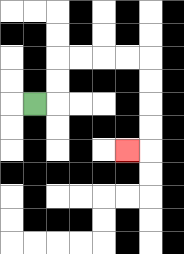{'start': '[1, 4]', 'end': '[5, 6]', 'path_directions': 'R,U,U,R,R,R,R,D,D,D,D,L', 'path_coordinates': '[[1, 4], [2, 4], [2, 3], [2, 2], [3, 2], [4, 2], [5, 2], [6, 2], [6, 3], [6, 4], [6, 5], [6, 6], [5, 6]]'}